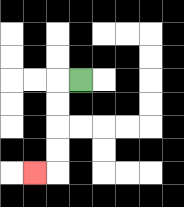{'start': '[3, 3]', 'end': '[1, 7]', 'path_directions': 'L,D,D,D,D,L', 'path_coordinates': '[[3, 3], [2, 3], [2, 4], [2, 5], [2, 6], [2, 7], [1, 7]]'}